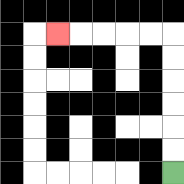{'start': '[7, 7]', 'end': '[2, 1]', 'path_directions': 'U,U,U,U,U,U,L,L,L,L,L', 'path_coordinates': '[[7, 7], [7, 6], [7, 5], [7, 4], [7, 3], [7, 2], [7, 1], [6, 1], [5, 1], [4, 1], [3, 1], [2, 1]]'}